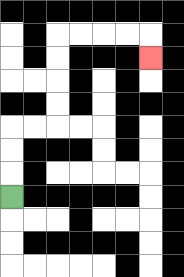{'start': '[0, 8]', 'end': '[6, 2]', 'path_directions': 'U,U,U,R,R,U,U,U,U,R,R,R,R,D', 'path_coordinates': '[[0, 8], [0, 7], [0, 6], [0, 5], [1, 5], [2, 5], [2, 4], [2, 3], [2, 2], [2, 1], [3, 1], [4, 1], [5, 1], [6, 1], [6, 2]]'}